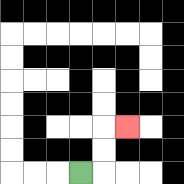{'start': '[3, 7]', 'end': '[5, 5]', 'path_directions': 'R,U,U,R', 'path_coordinates': '[[3, 7], [4, 7], [4, 6], [4, 5], [5, 5]]'}